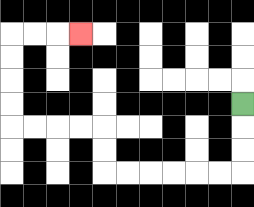{'start': '[10, 4]', 'end': '[3, 1]', 'path_directions': 'D,D,D,L,L,L,L,L,L,U,U,L,L,L,L,U,U,U,U,R,R,R', 'path_coordinates': '[[10, 4], [10, 5], [10, 6], [10, 7], [9, 7], [8, 7], [7, 7], [6, 7], [5, 7], [4, 7], [4, 6], [4, 5], [3, 5], [2, 5], [1, 5], [0, 5], [0, 4], [0, 3], [0, 2], [0, 1], [1, 1], [2, 1], [3, 1]]'}